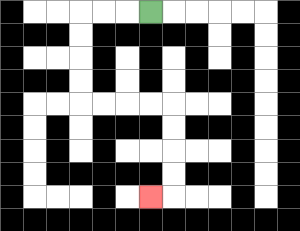{'start': '[6, 0]', 'end': '[6, 8]', 'path_directions': 'L,L,L,D,D,D,D,R,R,R,R,D,D,D,D,L', 'path_coordinates': '[[6, 0], [5, 0], [4, 0], [3, 0], [3, 1], [3, 2], [3, 3], [3, 4], [4, 4], [5, 4], [6, 4], [7, 4], [7, 5], [7, 6], [7, 7], [7, 8], [6, 8]]'}